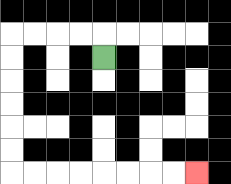{'start': '[4, 2]', 'end': '[8, 7]', 'path_directions': 'U,L,L,L,L,D,D,D,D,D,D,R,R,R,R,R,R,R,R', 'path_coordinates': '[[4, 2], [4, 1], [3, 1], [2, 1], [1, 1], [0, 1], [0, 2], [0, 3], [0, 4], [0, 5], [0, 6], [0, 7], [1, 7], [2, 7], [3, 7], [4, 7], [5, 7], [6, 7], [7, 7], [8, 7]]'}